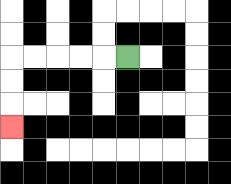{'start': '[5, 2]', 'end': '[0, 5]', 'path_directions': 'L,L,L,L,L,D,D,D', 'path_coordinates': '[[5, 2], [4, 2], [3, 2], [2, 2], [1, 2], [0, 2], [0, 3], [0, 4], [0, 5]]'}